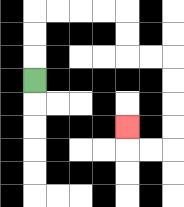{'start': '[1, 3]', 'end': '[5, 5]', 'path_directions': 'U,U,U,R,R,R,R,D,D,R,R,D,D,D,D,L,L,U', 'path_coordinates': '[[1, 3], [1, 2], [1, 1], [1, 0], [2, 0], [3, 0], [4, 0], [5, 0], [5, 1], [5, 2], [6, 2], [7, 2], [7, 3], [7, 4], [7, 5], [7, 6], [6, 6], [5, 6], [5, 5]]'}